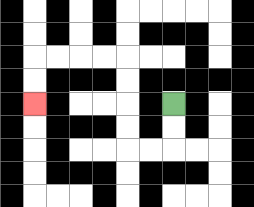{'start': '[7, 4]', 'end': '[1, 4]', 'path_directions': 'D,D,L,L,U,U,U,U,L,L,L,L,D,D', 'path_coordinates': '[[7, 4], [7, 5], [7, 6], [6, 6], [5, 6], [5, 5], [5, 4], [5, 3], [5, 2], [4, 2], [3, 2], [2, 2], [1, 2], [1, 3], [1, 4]]'}